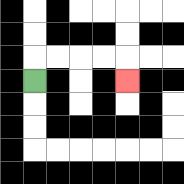{'start': '[1, 3]', 'end': '[5, 3]', 'path_directions': 'U,R,R,R,R,D', 'path_coordinates': '[[1, 3], [1, 2], [2, 2], [3, 2], [4, 2], [5, 2], [5, 3]]'}